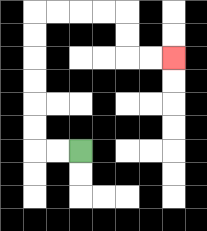{'start': '[3, 6]', 'end': '[7, 2]', 'path_directions': 'L,L,U,U,U,U,U,U,R,R,R,R,D,D,R,R', 'path_coordinates': '[[3, 6], [2, 6], [1, 6], [1, 5], [1, 4], [1, 3], [1, 2], [1, 1], [1, 0], [2, 0], [3, 0], [4, 0], [5, 0], [5, 1], [5, 2], [6, 2], [7, 2]]'}